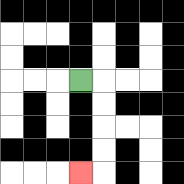{'start': '[3, 3]', 'end': '[3, 7]', 'path_directions': 'R,D,D,D,D,L', 'path_coordinates': '[[3, 3], [4, 3], [4, 4], [4, 5], [4, 6], [4, 7], [3, 7]]'}